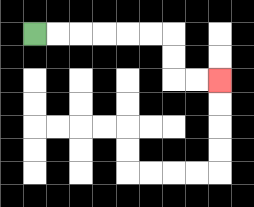{'start': '[1, 1]', 'end': '[9, 3]', 'path_directions': 'R,R,R,R,R,R,D,D,R,R', 'path_coordinates': '[[1, 1], [2, 1], [3, 1], [4, 1], [5, 1], [6, 1], [7, 1], [7, 2], [7, 3], [8, 3], [9, 3]]'}